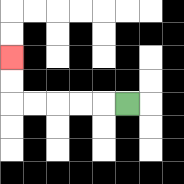{'start': '[5, 4]', 'end': '[0, 2]', 'path_directions': 'L,L,L,L,L,U,U', 'path_coordinates': '[[5, 4], [4, 4], [3, 4], [2, 4], [1, 4], [0, 4], [0, 3], [0, 2]]'}